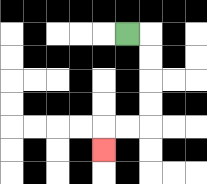{'start': '[5, 1]', 'end': '[4, 6]', 'path_directions': 'R,D,D,D,D,L,L,D', 'path_coordinates': '[[5, 1], [6, 1], [6, 2], [6, 3], [6, 4], [6, 5], [5, 5], [4, 5], [4, 6]]'}